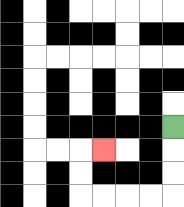{'start': '[7, 5]', 'end': '[4, 6]', 'path_directions': 'D,D,D,L,L,L,L,U,U,R', 'path_coordinates': '[[7, 5], [7, 6], [7, 7], [7, 8], [6, 8], [5, 8], [4, 8], [3, 8], [3, 7], [3, 6], [4, 6]]'}